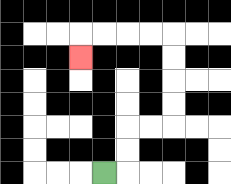{'start': '[4, 7]', 'end': '[3, 2]', 'path_directions': 'R,U,U,R,R,U,U,U,U,L,L,L,L,D', 'path_coordinates': '[[4, 7], [5, 7], [5, 6], [5, 5], [6, 5], [7, 5], [7, 4], [7, 3], [7, 2], [7, 1], [6, 1], [5, 1], [4, 1], [3, 1], [3, 2]]'}